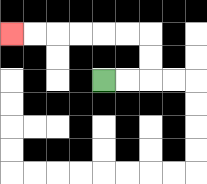{'start': '[4, 3]', 'end': '[0, 1]', 'path_directions': 'R,R,U,U,L,L,L,L,L,L', 'path_coordinates': '[[4, 3], [5, 3], [6, 3], [6, 2], [6, 1], [5, 1], [4, 1], [3, 1], [2, 1], [1, 1], [0, 1]]'}